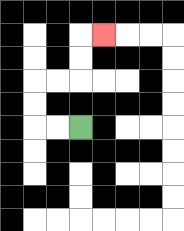{'start': '[3, 5]', 'end': '[4, 1]', 'path_directions': 'L,L,U,U,R,R,U,U,R', 'path_coordinates': '[[3, 5], [2, 5], [1, 5], [1, 4], [1, 3], [2, 3], [3, 3], [3, 2], [3, 1], [4, 1]]'}